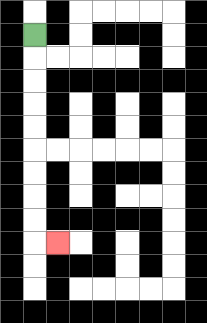{'start': '[1, 1]', 'end': '[2, 10]', 'path_directions': 'D,D,D,D,D,D,D,D,D,R', 'path_coordinates': '[[1, 1], [1, 2], [1, 3], [1, 4], [1, 5], [1, 6], [1, 7], [1, 8], [1, 9], [1, 10], [2, 10]]'}